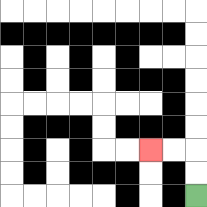{'start': '[8, 8]', 'end': '[6, 6]', 'path_directions': 'U,U,L,L', 'path_coordinates': '[[8, 8], [8, 7], [8, 6], [7, 6], [6, 6]]'}